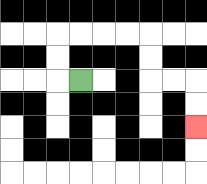{'start': '[3, 3]', 'end': '[8, 5]', 'path_directions': 'L,U,U,R,R,R,R,D,D,R,R,D,D', 'path_coordinates': '[[3, 3], [2, 3], [2, 2], [2, 1], [3, 1], [4, 1], [5, 1], [6, 1], [6, 2], [6, 3], [7, 3], [8, 3], [8, 4], [8, 5]]'}